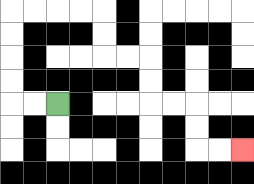{'start': '[2, 4]', 'end': '[10, 6]', 'path_directions': 'L,L,U,U,U,U,R,R,R,R,D,D,R,R,D,D,R,R,D,D,R,R', 'path_coordinates': '[[2, 4], [1, 4], [0, 4], [0, 3], [0, 2], [0, 1], [0, 0], [1, 0], [2, 0], [3, 0], [4, 0], [4, 1], [4, 2], [5, 2], [6, 2], [6, 3], [6, 4], [7, 4], [8, 4], [8, 5], [8, 6], [9, 6], [10, 6]]'}